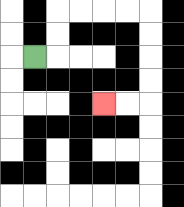{'start': '[1, 2]', 'end': '[4, 4]', 'path_directions': 'R,U,U,R,R,R,R,D,D,D,D,L,L', 'path_coordinates': '[[1, 2], [2, 2], [2, 1], [2, 0], [3, 0], [4, 0], [5, 0], [6, 0], [6, 1], [6, 2], [6, 3], [6, 4], [5, 4], [4, 4]]'}